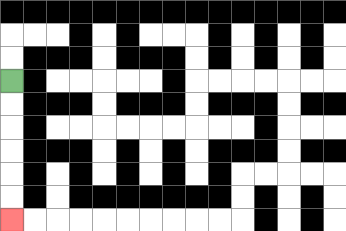{'start': '[0, 3]', 'end': '[0, 9]', 'path_directions': 'D,D,D,D,D,D', 'path_coordinates': '[[0, 3], [0, 4], [0, 5], [0, 6], [0, 7], [0, 8], [0, 9]]'}